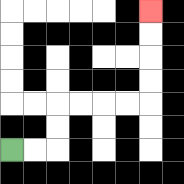{'start': '[0, 6]', 'end': '[6, 0]', 'path_directions': 'R,R,U,U,R,R,R,R,U,U,U,U', 'path_coordinates': '[[0, 6], [1, 6], [2, 6], [2, 5], [2, 4], [3, 4], [4, 4], [5, 4], [6, 4], [6, 3], [6, 2], [6, 1], [6, 0]]'}